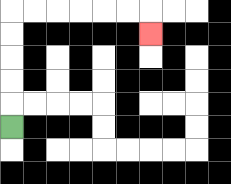{'start': '[0, 5]', 'end': '[6, 1]', 'path_directions': 'U,U,U,U,U,R,R,R,R,R,R,D', 'path_coordinates': '[[0, 5], [0, 4], [0, 3], [0, 2], [0, 1], [0, 0], [1, 0], [2, 0], [3, 0], [4, 0], [5, 0], [6, 0], [6, 1]]'}